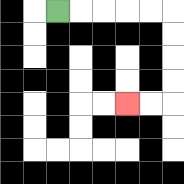{'start': '[2, 0]', 'end': '[5, 4]', 'path_directions': 'R,R,R,R,R,D,D,D,D,L,L', 'path_coordinates': '[[2, 0], [3, 0], [4, 0], [5, 0], [6, 0], [7, 0], [7, 1], [7, 2], [7, 3], [7, 4], [6, 4], [5, 4]]'}